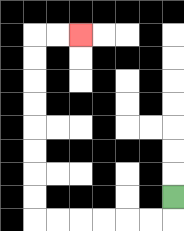{'start': '[7, 8]', 'end': '[3, 1]', 'path_directions': 'D,L,L,L,L,L,L,U,U,U,U,U,U,U,U,R,R', 'path_coordinates': '[[7, 8], [7, 9], [6, 9], [5, 9], [4, 9], [3, 9], [2, 9], [1, 9], [1, 8], [1, 7], [1, 6], [1, 5], [1, 4], [1, 3], [1, 2], [1, 1], [2, 1], [3, 1]]'}